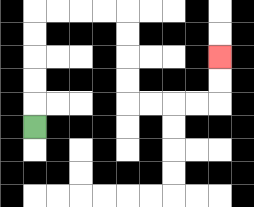{'start': '[1, 5]', 'end': '[9, 2]', 'path_directions': 'U,U,U,U,U,R,R,R,R,D,D,D,D,R,R,R,R,U,U', 'path_coordinates': '[[1, 5], [1, 4], [1, 3], [1, 2], [1, 1], [1, 0], [2, 0], [3, 0], [4, 0], [5, 0], [5, 1], [5, 2], [5, 3], [5, 4], [6, 4], [7, 4], [8, 4], [9, 4], [9, 3], [9, 2]]'}